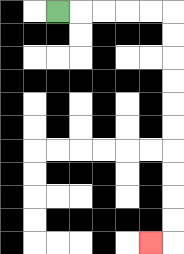{'start': '[2, 0]', 'end': '[6, 10]', 'path_directions': 'R,R,R,R,R,D,D,D,D,D,D,D,D,D,D,L', 'path_coordinates': '[[2, 0], [3, 0], [4, 0], [5, 0], [6, 0], [7, 0], [7, 1], [7, 2], [7, 3], [7, 4], [7, 5], [7, 6], [7, 7], [7, 8], [7, 9], [7, 10], [6, 10]]'}